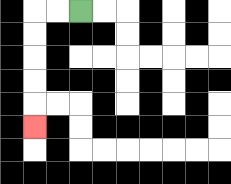{'start': '[3, 0]', 'end': '[1, 5]', 'path_directions': 'L,L,D,D,D,D,D', 'path_coordinates': '[[3, 0], [2, 0], [1, 0], [1, 1], [1, 2], [1, 3], [1, 4], [1, 5]]'}